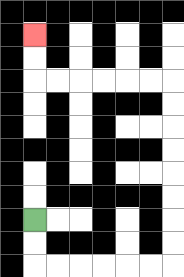{'start': '[1, 9]', 'end': '[1, 1]', 'path_directions': 'D,D,R,R,R,R,R,R,U,U,U,U,U,U,U,U,L,L,L,L,L,L,U,U', 'path_coordinates': '[[1, 9], [1, 10], [1, 11], [2, 11], [3, 11], [4, 11], [5, 11], [6, 11], [7, 11], [7, 10], [7, 9], [7, 8], [7, 7], [7, 6], [7, 5], [7, 4], [7, 3], [6, 3], [5, 3], [4, 3], [3, 3], [2, 3], [1, 3], [1, 2], [1, 1]]'}